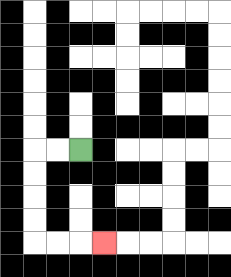{'start': '[3, 6]', 'end': '[4, 10]', 'path_directions': 'L,L,D,D,D,D,R,R,R', 'path_coordinates': '[[3, 6], [2, 6], [1, 6], [1, 7], [1, 8], [1, 9], [1, 10], [2, 10], [3, 10], [4, 10]]'}